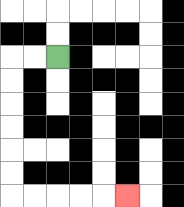{'start': '[2, 2]', 'end': '[5, 8]', 'path_directions': 'L,L,D,D,D,D,D,D,R,R,R,R,R', 'path_coordinates': '[[2, 2], [1, 2], [0, 2], [0, 3], [0, 4], [0, 5], [0, 6], [0, 7], [0, 8], [1, 8], [2, 8], [3, 8], [4, 8], [5, 8]]'}